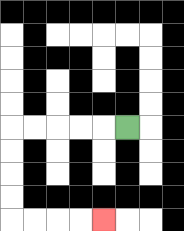{'start': '[5, 5]', 'end': '[4, 9]', 'path_directions': 'L,L,L,L,L,D,D,D,D,R,R,R,R', 'path_coordinates': '[[5, 5], [4, 5], [3, 5], [2, 5], [1, 5], [0, 5], [0, 6], [0, 7], [0, 8], [0, 9], [1, 9], [2, 9], [3, 9], [4, 9]]'}